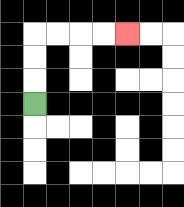{'start': '[1, 4]', 'end': '[5, 1]', 'path_directions': 'U,U,U,R,R,R,R', 'path_coordinates': '[[1, 4], [1, 3], [1, 2], [1, 1], [2, 1], [3, 1], [4, 1], [5, 1]]'}